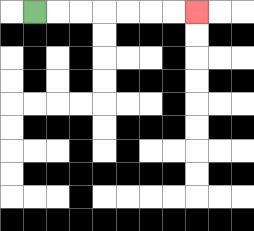{'start': '[1, 0]', 'end': '[8, 0]', 'path_directions': 'R,R,R,R,R,R,R', 'path_coordinates': '[[1, 0], [2, 0], [3, 0], [4, 0], [5, 0], [6, 0], [7, 0], [8, 0]]'}